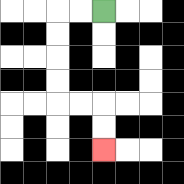{'start': '[4, 0]', 'end': '[4, 6]', 'path_directions': 'L,L,D,D,D,D,R,R,D,D', 'path_coordinates': '[[4, 0], [3, 0], [2, 0], [2, 1], [2, 2], [2, 3], [2, 4], [3, 4], [4, 4], [4, 5], [4, 6]]'}